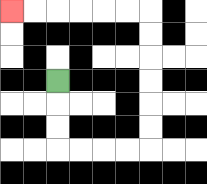{'start': '[2, 3]', 'end': '[0, 0]', 'path_directions': 'D,D,D,R,R,R,R,U,U,U,U,U,U,L,L,L,L,L,L', 'path_coordinates': '[[2, 3], [2, 4], [2, 5], [2, 6], [3, 6], [4, 6], [5, 6], [6, 6], [6, 5], [6, 4], [6, 3], [6, 2], [6, 1], [6, 0], [5, 0], [4, 0], [3, 0], [2, 0], [1, 0], [0, 0]]'}